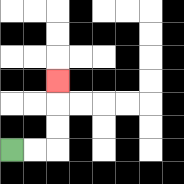{'start': '[0, 6]', 'end': '[2, 3]', 'path_directions': 'R,R,U,U,U', 'path_coordinates': '[[0, 6], [1, 6], [2, 6], [2, 5], [2, 4], [2, 3]]'}